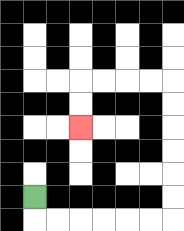{'start': '[1, 8]', 'end': '[3, 5]', 'path_directions': 'D,R,R,R,R,R,R,U,U,U,U,U,U,L,L,L,L,D,D', 'path_coordinates': '[[1, 8], [1, 9], [2, 9], [3, 9], [4, 9], [5, 9], [6, 9], [7, 9], [7, 8], [7, 7], [7, 6], [7, 5], [7, 4], [7, 3], [6, 3], [5, 3], [4, 3], [3, 3], [3, 4], [3, 5]]'}